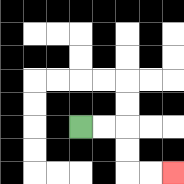{'start': '[3, 5]', 'end': '[7, 7]', 'path_directions': 'R,R,D,D,R,R', 'path_coordinates': '[[3, 5], [4, 5], [5, 5], [5, 6], [5, 7], [6, 7], [7, 7]]'}